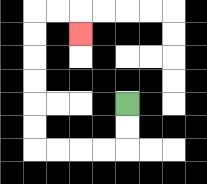{'start': '[5, 4]', 'end': '[3, 1]', 'path_directions': 'D,D,L,L,L,L,U,U,U,U,U,U,R,R,D', 'path_coordinates': '[[5, 4], [5, 5], [5, 6], [4, 6], [3, 6], [2, 6], [1, 6], [1, 5], [1, 4], [1, 3], [1, 2], [1, 1], [1, 0], [2, 0], [3, 0], [3, 1]]'}